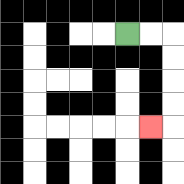{'start': '[5, 1]', 'end': '[6, 5]', 'path_directions': 'R,R,D,D,D,D,L', 'path_coordinates': '[[5, 1], [6, 1], [7, 1], [7, 2], [7, 3], [7, 4], [7, 5], [6, 5]]'}